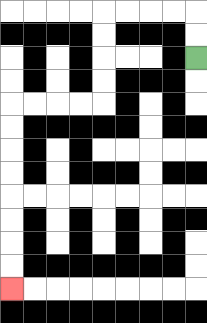{'start': '[8, 2]', 'end': '[0, 12]', 'path_directions': 'U,U,L,L,L,L,D,D,D,D,L,L,L,L,D,D,D,D,D,D,D,D', 'path_coordinates': '[[8, 2], [8, 1], [8, 0], [7, 0], [6, 0], [5, 0], [4, 0], [4, 1], [4, 2], [4, 3], [4, 4], [3, 4], [2, 4], [1, 4], [0, 4], [0, 5], [0, 6], [0, 7], [0, 8], [0, 9], [0, 10], [0, 11], [0, 12]]'}